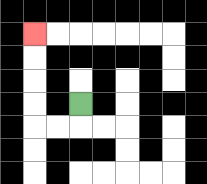{'start': '[3, 4]', 'end': '[1, 1]', 'path_directions': 'D,L,L,U,U,U,U', 'path_coordinates': '[[3, 4], [3, 5], [2, 5], [1, 5], [1, 4], [1, 3], [1, 2], [1, 1]]'}